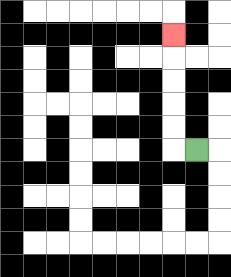{'start': '[8, 6]', 'end': '[7, 1]', 'path_directions': 'L,U,U,U,U,U', 'path_coordinates': '[[8, 6], [7, 6], [7, 5], [7, 4], [7, 3], [7, 2], [7, 1]]'}